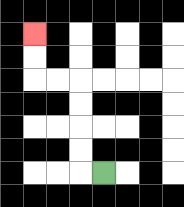{'start': '[4, 7]', 'end': '[1, 1]', 'path_directions': 'L,U,U,U,U,L,L,U,U', 'path_coordinates': '[[4, 7], [3, 7], [3, 6], [3, 5], [3, 4], [3, 3], [2, 3], [1, 3], [1, 2], [1, 1]]'}